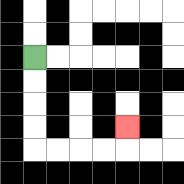{'start': '[1, 2]', 'end': '[5, 5]', 'path_directions': 'D,D,D,D,R,R,R,R,U', 'path_coordinates': '[[1, 2], [1, 3], [1, 4], [1, 5], [1, 6], [2, 6], [3, 6], [4, 6], [5, 6], [5, 5]]'}